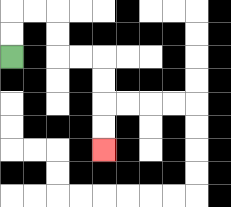{'start': '[0, 2]', 'end': '[4, 6]', 'path_directions': 'U,U,R,R,D,D,R,R,D,D,D,D', 'path_coordinates': '[[0, 2], [0, 1], [0, 0], [1, 0], [2, 0], [2, 1], [2, 2], [3, 2], [4, 2], [4, 3], [4, 4], [4, 5], [4, 6]]'}